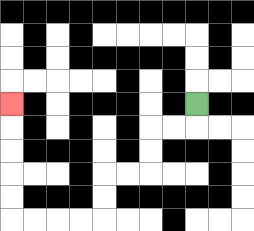{'start': '[8, 4]', 'end': '[0, 4]', 'path_directions': 'D,L,L,D,D,L,L,D,D,L,L,L,L,U,U,U,U,U', 'path_coordinates': '[[8, 4], [8, 5], [7, 5], [6, 5], [6, 6], [6, 7], [5, 7], [4, 7], [4, 8], [4, 9], [3, 9], [2, 9], [1, 9], [0, 9], [0, 8], [0, 7], [0, 6], [0, 5], [0, 4]]'}